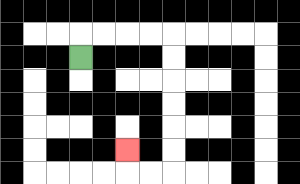{'start': '[3, 2]', 'end': '[5, 6]', 'path_directions': 'U,R,R,R,R,D,D,D,D,D,D,L,L,U', 'path_coordinates': '[[3, 2], [3, 1], [4, 1], [5, 1], [6, 1], [7, 1], [7, 2], [7, 3], [7, 4], [7, 5], [7, 6], [7, 7], [6, 7], [5, 7], [5, 6]]'}